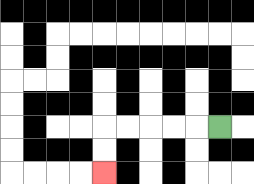{'start': '[9, 5]', 'end': '[4, 7]', 'path_directions': 'L,L,L,L,L,D,D', 'path_coordinates': '[[9, 5], [8, 5], [7, 5], [6, 5], [5, 5], [4, 5], [4, 6], [4, 7]]'}